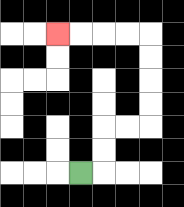{'start': '[3, 7]', 'end': '[2, 1]', 'path_directions': 'R,U,U,R,R,U,U,U,U,L,L,L,L', 'path_coordinates': '[[3, 7], [4, 7], [4, 6], [4, 5], [5, 5], [6, 5], [6, 4], [6, 3], [6, 2], [6, 1], [5, 1], [4, 1], [3, 1], [2, 1]]'}